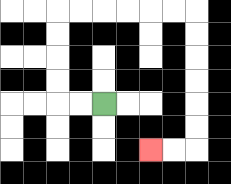{'start': '[4, 4]', 'end': '[6, 6]', 'path_directions': 'L,L,U,U,U,U,R,R,R,R,R,R,D,D,D,D,D,D,L,L', 'path_coordinates': '[[4, 4], [3, 4], [2, 4], [2, 3], [2, 2], [2, 1], [2, 0], [3, 0], [4, 0], [5, 0], [6, 0], [7, 0], [8, 0], [8, 1], [8, 2], [8, 3], [8, 4], [8, 5], [8, 6], [7, 6], [6, 6]]'}